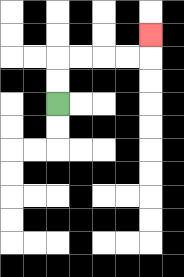{'start': '[2, 4]', 'end': '[6, 1]', 'path_directions': 'U,U,R,R,R,R,U', 'path_coordinates': '[[2, 4], [2, 3], [2, 2], [3, 2], [4, 2], [5, 2], [6, 2], [6, 1]]'}